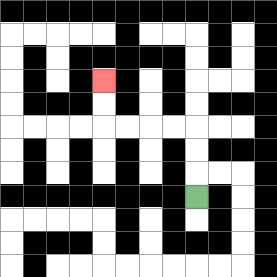{'start': '[8, 8]', 'end': '[4, 3]', 'path_directions': 'U,U,U,L,L,L,L,U,U', 'path_coordinates': '[[8, 8], [8, 7], [8, 6], [8, 5], [7, 5], [6, 5], [5, 5], [4, 5], [4, 4], [4, 3]]'}